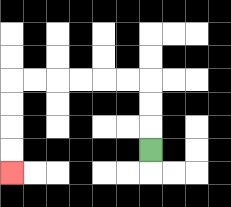{'start': '[6, 6]', 'end': '[0, 7]', 'path_directions': 'U,U,U,L,L,L,L,L,L,D,D,D,D', 'path_coordinates': '[[6, 6], [6, 5], [6, 4], [6, 3], [5, 3], [4, 3], [3, 3], [2, 3], [1, 3], [0, 3], [0, 4], [0, 5], [0, 6], [0, 7]]'}